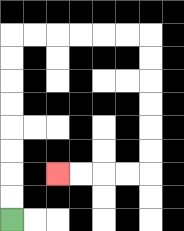{'start': '[0, 9]', 'end': '[2, 7]', 'path_directions': 'U,U,U,U,U,U,U,U,R,R,R,R,R,R,D,D,D,D,D,D,L,L,L,L', 'path_coordinates': '[[0, 9], [0, 8], [0, 7], [0, 6], [0, 5], [0, 4], [0, 3], [0, 2], [0, 1], [1, 1], [2, 1], [3, 1], [4, 1], [5, 1], [6, 1], [6, 2], [6, 3], [6, 4], [6, 5], [6, 6], [6, 7], [5, 7], [4, 7], [3, 7], [2, 7]]'}